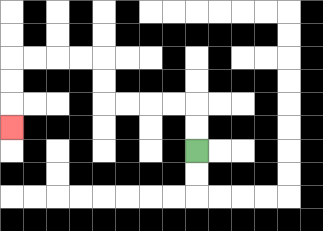{'start': '[8, 6]', 'end': '[0, 5]', 'path_directions': 'U,U,L,L,L,L,U,U,L,L,L,L,D,D,D', 'path_coordinates': '[[8, 6], [8, 5], [8, 4], [7, 4], [6, 4], [5, 4], [4, 4], [4, 3], [4, 2], [3, 2], [2, 2], [1, 2], [0, 2], [0, 3], [0, 4], [0, 5]]'}